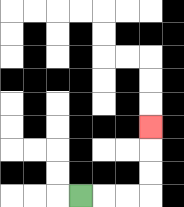{'start': '[3, 8]', 'end': '[6, 5]', 'path_directions': 'R,R,R,U,U,U', 'path_coordinates': '[[3, 8], [4, 8], [5, 8], [6, 8], [6, 7], [6, 6], [6, 5]]'}